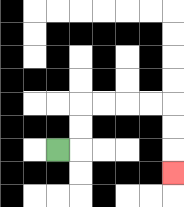{'start': '[2, 6]', 'end': '[7, 7]', 'path_directions': 'R,U,U,R,R,R,R,D,D,D', 'path_coordinates': '[[2, 6], [3, 6], [3, 5], [3, 4], [4, 4], [5, 4], [6, 4], [7, 4], [7, 5], [7, 6], [7, 7]]'}